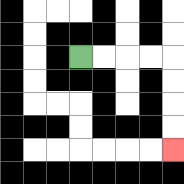{'start': '[3, 2]', 'end': '[7, 6]', 'path_directions': 'R,R,R,R,D,D,D,D', 'path_coordinates': '[[3, 2], [4, 2], [5, 2], [6, 2], [7, 2], [7, 3], [7, 4], [7, 5], [7, 6]]'}